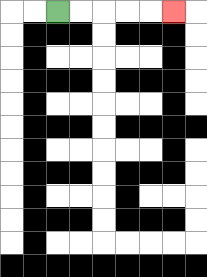{'start': '[2, 0]', 'end': '[7, 0]', 'path_directions': 'R,R,R,R,R', 'path_coordinates': '[[2, 0], [3, 0], [4, 0], [5, 0], [6, 0], [7, 0]]'}